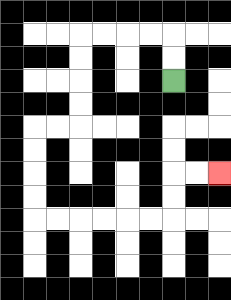{'start': '[7, 3]', 'end': '[9, 7]', 'path_directions': 'U,U,L,L,L,L,D,D,D,D,L,L,D,D,D,D,R,R,R,R,R,R,U,U,R,R', 'path_coordinates': '[[7, 3], [7, 2], [7, 1], [6, 1], [5, 1], [4, 1], [3, 1], [3, 2], [3, 3], [3, 4], [3, 5], [2, 5], [1, 5], [1, 6], [1, 7], [1, 8], [1, 9], [2, 9], [3, 9], [4, 9], [5, 9], [6, 9], [7, 9], [7, 8], [7, 7], [8, 7], [9, 7]]'}